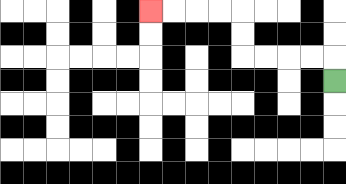{'start': '[14, 3]', 'end': '[6, 0]', 'path_directions': 'U,L,L,L,L,U,U,L,L,L,L', 'path_coordinates': '[[14, 3], [14, 2], [13, 2], [12, 2], [11, 2], [10, 2], [10, 1], [10, 0], [9, 0], [8, 0], [7, 0], [6, 0]]'}